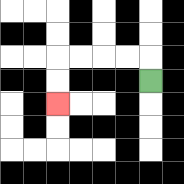{'start': '[6, 3]', 'end': '[2, 4]', 'path_directions': 'U,L,L,L,L,D,D', 'path_coordinates': '[[6, 3], [6, 2], [5, 2], [4, 2], [3, 2], [2, 2], [2, 3], [2, 4]]'}